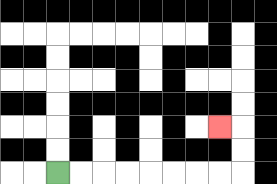{'start': '[2, 7]', 'end': '[9, 5]', 'path_directions': 'R,R,R,R,R,R,R,R,U,U,L', 'path_coordinates': '[[2, 7], [3, 7], [4, 7], [5, 7], [6, 7], [7, 7], [8, 7], [9, 7], [10, 7], [10, 6], [10, 5], [9, 5]]'}